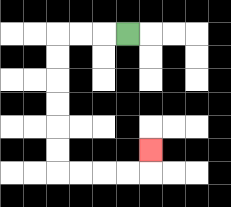{'start': '[5, 1]', 'end': '[6, 6]', 'path_directions': 'L,L,L,D,D,D,D,D,D,R,R,R,R,U', 'path_coordinates': '[[5, 1], [4, 1], [3, 1], [2, 1], [2, 2], [2, 3], [2, 4], [2, 5], [2, 6], [2, 7], [3, 7], [4, 7], [5, 7], [6, 7], [6, 6]]'}